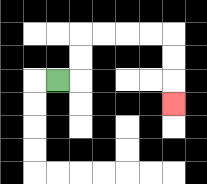{'start': '[2, 3]', 'end': '[7, 4]', 'path_directions': 'R,U,U,R,R,R,R,D,D,D', 'path_coordinates': '[[2, 3], [3, 3], [3, 2], [3, 1], [4, 1], [5, 1], [6, 1], [7, 1], [7, 2], [7, 3], [7, 4]]'}